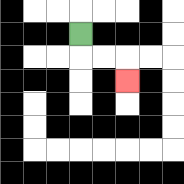{'start': '[3, 1]', 'end': '[5, 3]', 'path_directions': 'D,R,R,D', 'path_coordinates': '[[3, 1], [3, 2], [4, 2], [5, 2], [5, 3]]'}